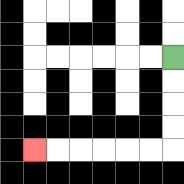{'start': '[7, 2]', 'end': '[1, 6]', 'path_directions': 'D,D,D,D,L,L,L,L,L,L', 'path_coordinates': '[[7, 2], [7, 3], [7, 4], [7, 5], [7, 6], [6, 6], [5, 6], [4, 6], [3, 6], [2, 6], [1, 6]]'}